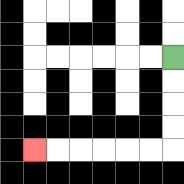{'start': '[7, 2]', 'end': '[1, 6]', 'path_directions': 'D,D,D,D,L,L,L,L,L,L', 'path_coordinates': '[[7, 2], [7, 3], [7, 4], [7, 5], [7, 6], [6, 6], [5, 6], [4, 6], [3, 6], [2, 6], [1, 6]]'}